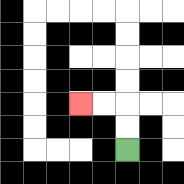{'start': '[5, 6]', 'end': '[3, 4]', 'path_directions': 'U,U,L,L', 'path_coordinates': '[[5, 6], [5, 5], [5, 4], [4, 4], [3, 4]]'}